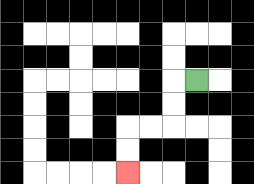{'start': '[8, 3]', 'end': '[5, 7]', 'path_directions': 'L,D,D,L,L,D,D', 'path_coordinates': '[[8, 3], [7, 3], [7, 4], [7, 5], [6, 5], [5, 5], [5, 6], [5, 7]]'}